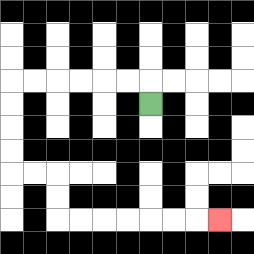{'start': '[6, 4]', 'end': '[9, 9]', 'path_directions': 'U,L,L,L,L,L,L,D,D,D,D,R,R,D,D,R,R,R,R,R,R,R', 'path_coordinates': '[[6, 4], [6, 3], [5, 3], [4, 3], [3, 3], [2, 3], [1, 3], [0, 3], [0, 4], [0, 5], [0, 6], [0, 7], [1, 7], [2, 7], [2, 8], [2, 9], [3, 9], [4, 9], [5, 9], [6, 9], [7, 9], [8, 9], [9, 9]]'}